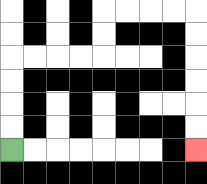{'start': '[0, 6]', 'end': '[8, 6]', 'path_directions': 'U,U,U,U,R,R,R,R,U,U,R,R,R,R,D,D,D,D,D,D', 'path_coordinates': '[[0, 6], [0, 5], [0, 4], [0, 3], [0, 2], [1, 2], [2, 2], [3, 2], [4, 2], [4, 1], [4, 0], [5, 0], [6, 0], [7, 0], [8, 0], [8, 1], [8, 2], [8, 3], [8, 4], [8, 5], [8, 6]]'}